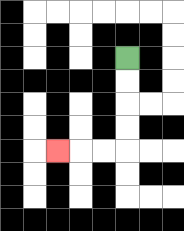{'start': '[5, 2]', 'end': '[2, 6]', 'path_directions': 'D,D,D,D,L,L,L', 'path_coordinates': '[[5, 2], [5, 3], [5, 4], [5, 5], [5, 6], [4, 6], [3, 6], [2, 6]]'}